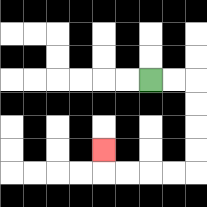{'start': '[6, 3]', 'end': '[4, 6]', 'path_directions': 'R,R,D,D,D,D,L,L,L,L,U', 'path_coordinates': '[[6, 3], [7, 3], [8, 3], [8, 4], [8, 5], [8, 6], [8, 7], [7, 7], [6, 7], [5, 7], [4, 7], [4, 6]]'}